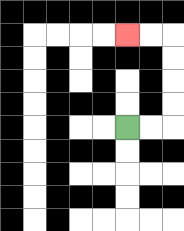{'start': '[5, 5]', 'end': '[5, 1]', 'path_directions': 'R,R,U,U,U,U,L,L', 'path_coordinates': '[[5, 5], [6, 5], [7, 5], [7, 4], [7, 3], [7, 2], [7, 1], [6, 1], [5, 1]]'}